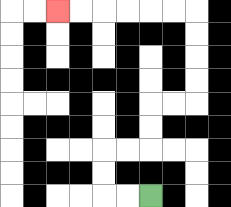{'start': '[6, 8]', 'end': '[2, 0]', 'path_directions': 'L,L,U,U,R,R,U,U,R,R,U,U,U,U,L,L,L,L,L,L', 'path_coordinates': '[[6, 8], [5, 8], [4, 8], [4, 7], [4, 6], [5, 6], [6, 6], [6, 5], [6, 4], [7, 4], [8, 4], [8, 3], [8, 2], [8, 1], [8, 0], [7, 0], [6, 0], [5, 0], [4, 0], [3, 0], [2, 0]]'}